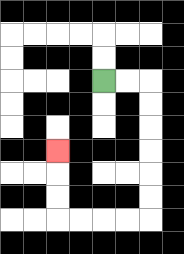{'start': '[4, 3]', 'end': '[2, 6]', 'path_directions': 'R,R,D,D,D,D,D,D,L,L,L,L,U,U,U', 'path_coordinates': '[[4, 3], [5, 3], [6, 3], [6, 4], [6, 5], [6, 6], [6, 7], [6, 8], [6, 9], [5, 9], [4, 9], [3, 9], [2, 9], [2, 8], [2, 7], [2, 6]]'}